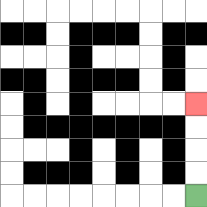{'start': '[8, 8]', 'end': '[8, 4]', 'path_directions': 'U,U,U,U', 'path_coordinates': '[[8, 8], [8, 7], [8, 6], [8, 5], [8, 4]]'}